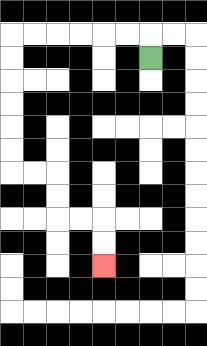{'start': '[6, 2]', 'end': '[4, 11]', 'path_directions': 'U,L,L,L,L,L,L,D,D,D,D,D,D,R,R,D,D,R,R,D,D', 'path_coordinates': '[[6, 2], [6, 1], [5, 1], [4, 1], [3, 1], [2, 1], [1, 1], [0, 1], [0, 2], [0, 3], [0, 4], [0, 5], [0, 6], [0, 7], [1, 7], [2, 7], [2, 8], [2, 9], [3, 9], [4, 9], [4, 10], [4, 11]]'}